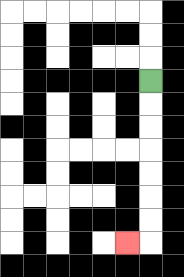{'start': '[6, 3]', 'end': '[5, 10]', 'path_directions': 'D,D,D,D,D,D,D,L', 'path_coordinates': '[[6, 3], [6, 4], [6, 5], [6, 6], [6, 7], [6, 8], [6, 9], [6, 10], [5, 10]]'}